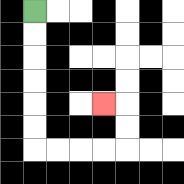{'start': '[1, 0]', 'end': '[4, 4]', 'path_directions': 'D,D,D,D,D,D,R,R,R,R,U,U,L', 'path_coordinates': '[[1, 0], [1, 1], [1, 2], [1, 3], [1, 4], [1, 5], [1, 6], [2, 6], [3, 6], [4, 6], [5, 6], [5, 5], [5, 4], [4, 4]]'}